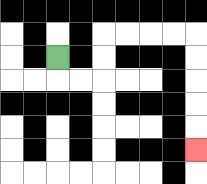{'start': '[2, 2]', 'end': '[8, 6]', 'path_directions': 'D,R,R,U,U,R,R,R,R,D,D,D,D,D', 'path_coordinates': '[[2, 2], [2, 3], [3, 3], [4, 3], [4, 2], [4, 1], [5, 1], [6, 1], [7, 1], [8, 1], [8, 2], [8, 3], [8, 4], [8, 5], [8, 6]]'}